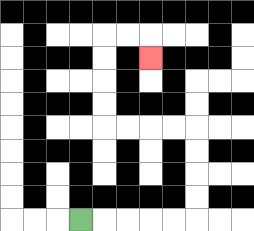{'start': '[3, 9]', 'end': '[6, 2]', 'path_directions': 'R,R,R,R,R,U,U,U,U,L,L,L,L,U,U,U,U,R,R,D', 'path_coordinates': '[[3, 9], [4, 9], [5, 9], [6, 9], [7, 9], [8, 9], [8, 8], [8, 7], [8, 6], [8, 5], [7, 5], [6, 5], [5, 5], [4, 5], [4, 4], [4, 3], [4, 2], [4, 1], [5, 1], [6, 1], [6, 2]]'}